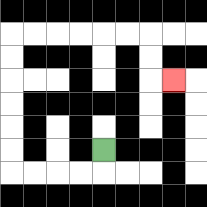{'start': '[4, 6]', 'end': '[7, 3]', 'path_directions': 'D,L,L,L,L,U,U,U,U,U,U,R,R,R,R,R,R,D,D,R', 'path_coordinates': '[[4, 6], [4, 7], [3, 7], [2, 7], [1, 7], [0, 7], [0, 6], [0, 5], [0, 4], [0, 3], [0, 2], [0, 1], [1, 1], [2, 1], [3, 1], [4, 1], [5, 1], [6, 1], [6, 2], [6, 3], [7, 3]]'}